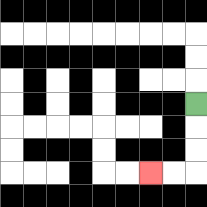{'start': '[8, 4]', 'end': '[6, 7]', 'path_directions': 'D,D,D,L,L', 'path_coordinates': '[[8, 4], [8, 5], [8, 6], [8, 7], [7, 7], [6, 7]]'}